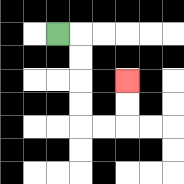{'start': '[2, 1]', 'end': '[5, 3]', 'path_directions': 'R,D,D,D,D,R,R,U,U', 'path_coordinates': '[[2, 1], [3, 1], [3, 2], [3, 3], [3, 4], [3, 5], [4, 5], [5, 5], [5, 4], [5, 3]]'}